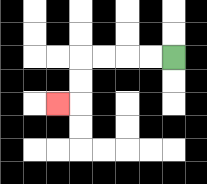{'start': '[7, 2]', 'end': '[2, 4]', 'path_directions': 'L,L,L,L,D,D,L', 'path_coordinates': '[[7, 2], [6, 2], [5, 2], [4, 2], [3, 2], [3, 3], [3, 4], [2, 4]]'}